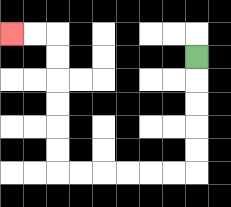{'start': '[8, 2]', 'end': '[0, 1]', 'path_directions': 'D,D,D,D,D,L,L,L,L,L,L,U,U,U,U,U,U,L,L', 'path_coordinates': '[[8, 2], [8, 3], [8, 4], [8, 5], [8, 6], [8, 7], [7, 7], [6, 7], [5, 7], [4, 7], [3, 7], [2, 7], [2, 6], [2, 5], [2, 4], [2, 3], [2, 2], [2, 1], [1, 1], [0, 1]]'}